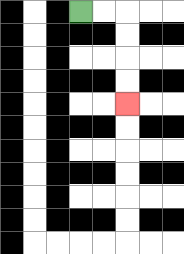{'start': '[3, 0]', 'end': '[5, 4]', 'path_directions': 'R,R,D,D,D,D', 'path_coordinates': '[[3, 0], [4, 0], [5, 0], [5, 1], [5, 2], [5, 3], [5, 4]]'}